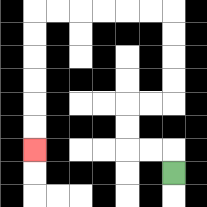{'start': '[7, 7]', 'end': '[1, 6]', 'path_directions': 'U,L,L,U,U,R,R,U,U,U,U,L,L,L,L,L,L,D,D,D,D,D,D', 'path_coordinates': '[[7, 7], [7, 6], [6, 6], [5, 6], [5, 5], [5, 4], [6, 4], [7, 4], [7, 3], [7, 2], [7, 1], [7, 0], [6, 0], [5, 0], [4, 0], [3, 0], [2, 0], [1, 0], [1, 1], [1, 2], [1, 3], [1, 4], [1, 5], [1, 6]]'}